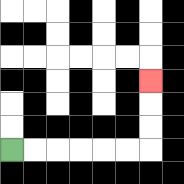{'start': '[0, 6]', 'end': '[6, 3]', 'path_directions': 'R,R,R,R,R,R,U,U,U', 'path_coordinates': '[[0, 6], [1, 6], [2, 6], [3, 6], [4, 6], [5, 6], [6, 6], [6, 5], [6, 4], [6, 3]]'}